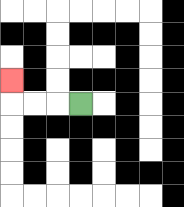{'start': '[3, 4]', 'end': '[0, 3]', 'path_directions': 'L,L,L,U', 'path_coordinates': '[[3, 4], [2, 4], [1, 4], [0, 4], [0, 3]]'}